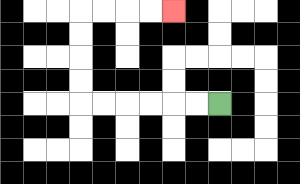{'start': '[9, 4]', 'end': '[7, 0]', 'path_directions': 'L,L,L,L,L,L,U,U,U,U,R,R,R,R', 'path_coordinates': '[[9, 4], [8, 4], [7, 4], [6, 4], [5, 4], [4, 4], [3, 4], [3, 3], [3, 2], [3, 1], [3, 0], [4, 0], [5, 0], [6, 0], [7, 0]]'}